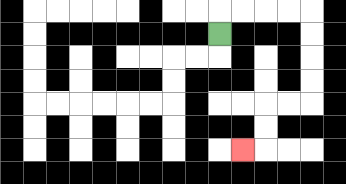{'start': '[9, 1]', 'end': '[10, 6]', 'path_directions': 'U,R,R,R,R,D,D,D,D,L,L,D,D,L', 'path_coordinates': '[[9, 1], [9, 0], [10, 0], [11, 0], [12, 0], [13, 0], [13, 1], [13, 2], [13, 3], [13, 4], [12, 4], [11, 4], [11, 5], [11, 6], [10, 6]]'}